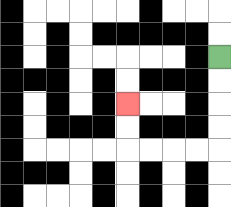{'start': '[9, 2]', 'end': '[5, 4]', 'path_directions': 'D,D,D,D,L,L,L,L,U,U', 'path_coordinates': '[[9, 2], [9, 3], [9, 4], [9, 5], [9, 6], [8, 6], [7, 6], [6, 6], [5, 6], [5, 5], [5, 4]]'}